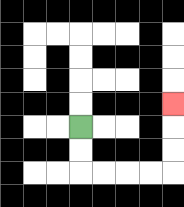{'start': '[3, 5]', 'end': '[7, 4]', 'path_directions': 'D,D,R,R,R,R,U,U,U', 'path_coordinates': '[[3, 5], [3, 6], [3, 7], [4, 7], [5, 7], [6, 7], [7, 7], [7, 6], [7, 5], [7, 4]]'}